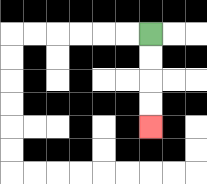{'start': '[6, 1]', 'end': '[6, 5]', 'path_directions': 'D,D,D,D', 'path_coordinates': '[[6, 1], [6, 2], [6, 3], [6, 4], [6, 5]]'}